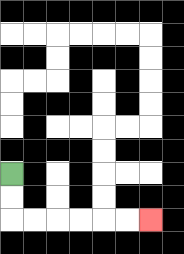{'start': '[0, 7]', 'end': '[6, 9]', 'path_directions': 'D,D,R,R,R,R,R,R', 'path_coordinates': '[[0, 7], [0, 8], [0, 9], [1, 9], [2, 9], [3, 9], [4, 9], [5, 9], [6, 9]]'}